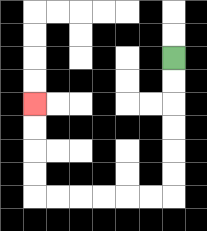{'start': '[7, 2]', 'end': '[1, 4]', 'path_directions': 'D,D,D,D,D,D,L,L,L,L,L,L,U,U,U,U', 'path_coordinates': '[[7, 2], [7, 3], [7, 4], [7, 5], [7, 6], [7, 7], [7, 8], [6, 8], [5, 8], [4, 8], [3, 8], [2, 8], [1, 8], [1, 7], [1, 6], [1, 5], [1, 4]]'}